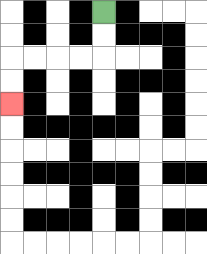{'start': '[4, 0]', 'end': '[0, 4]', 'path_directions': 'D,D,L,L,L,L,D,D', 'path_coordinates': '[[4, 0], [4, 1], [4, 2], [3, 2], [2, 2], [1, 2], [0, 2], [0, 3], [0, 4]]'}